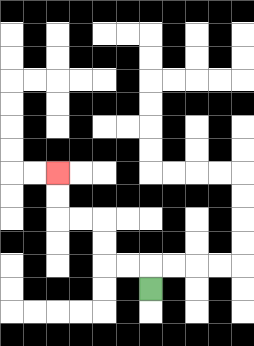{'start': '[6, 12]', 'end': '[2, 7]', 'path_directions': 'U,L,L,U,U,L,L,U,U', 'path_coordinates': '[[6, 12], [6, 11], [5, 11], [4, 11], [4, 10], [4, 9], [3, 9], [2, 9], [2, 8], [2, 7]]'}